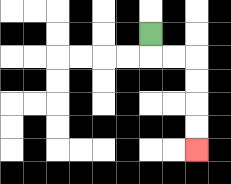{'start': '[6, 1]', 'end': '[8, 6]', 'path_directions': 'D,R,R,D,D,D,D', 'path_coordinates': '[[6, 1], [6, 2], [7, 2], [8, 2], [8, 3], [8, 4], [8, 5], [8, 6]]'}